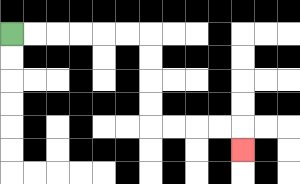{'start': '[0, 1]', 'end': '[10, 6]', 'path_directions': 'R,R,R,R,R,R,D,D,D,D,R,R,R,R,D', 'path_coordinates': '[[0, 1], [1, 1], [2, 1], [3, 1], [4, 1], [5, 1], [6, 1], [6, 2], [6, 3], [6, 4], [6, 5], [7, 5], [8, 5], [9, 5], [10, 5], [10, 6]]'}